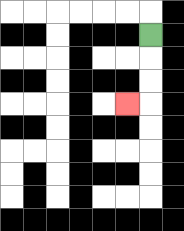{'start': '[6, 1]', 'end': '[5, 4]', 'path_directions': 'D,D,D,L', 'path_coordinates': '[[6, 1], [6, 2], [6, 3], [6, 4], [5, 4]]'}